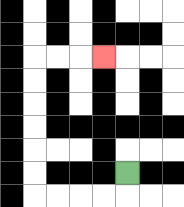{'start': '[5, 7]', 'end': '[4, 2]', 'path_directions': 'D,L,L,L,L,U,U,U,U,U,U,R,R,R', 'path_coordinates': '[[5, 7], [5, 8], [4, 8], [3, 8], [2, 8], [1, 8], [1, 7], [1, 6], [1, 5], [1, 4], [1, 3], [1, 2], [2, 2], [3, 2], [4, 2]]'}